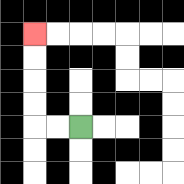{'start': '[3, 5]', 'end': '[1, 1]', 'path_directions': 'L,L,U,U,U,U', 'path_coordinates': '[[3, 5], [2, 5], [1, 5], [1, 4], [1, 3], [1, 2], [1, 1]]'}